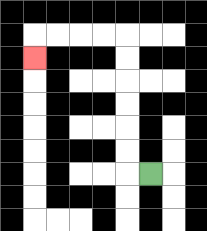{'start': '[6, 7]', 'end': '[1, 2]', 'path_directions': 'L,U,U,U,U,U,U,L,L,L,L,D', 'path_coordinates': '[[6, 7], [5, 7], [5, 6], [5, 5], [5, 4], [5, 3], [5, 2], [5, 1], [4, 1], [3, 1], [2, 1], [1, 1], [1, 2]]'}